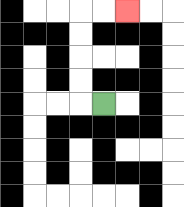{'start': '[4, 4]', 'end': '[5, 0]', 'path_directions': 'L,U,U,U,U,R,R', 'path_coordinates': '[[4, 4], [3, 4], [3, 3], [3, 2], [3, 1], [3, 0], [4, 0], [5, 0]]'}